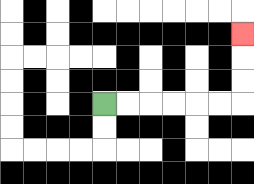{'start': '[4, 4]', 'end': '[10, 1]', 'path_directions': 'R,R,R,R,R,R,U,U,U', 'path_coordinates': '[[4, 4], [5, 4], [6, 4], [7, 4], [8, 4], [9, 4], [10, 4], [10, 3], [10, 2], [10, 1]]'}